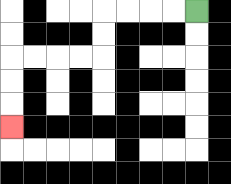{'start': '[8, 0]', 'end': '[0, 5]', 'path_directions': 'L,L,L,L,D,D,L,L,L,L,D,D,D', 'path_coordinates': '[[8, 0], [7, 0], [6, 0], [5, 0], [4, 0], [4, 1], [4, 2], [3, 2], [2, 2], [1, 2], [0, 2], [0, 3], [0, 4], [0, 5]]'}